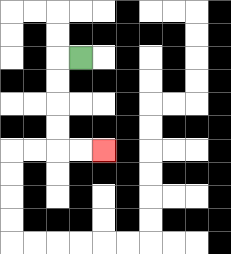{'start': '[3, 2]', 'end': '[4, 6]', 'path_directions': 'L,D,D,D,D,R,R', 'path_coordinates': '[[3, 2], [2, 2], [2, 3], [2, 4], [2, 5], [2, 6], [3, 6], [4, 6]]'}